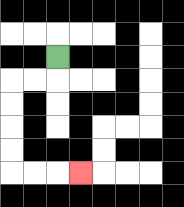{'start': '[2, 2]', 'end': '[3, 7]', 'path_directions': 'D,L,L,D,D,D,D,R,R,R', 'path_coordinates': '[[2, 2], [2, 3], [1, 3], [0, 3], [0, 4], [0, 5], [0, 6], [0, 7], [1, 7], [2, 7], [3, 7]]'}